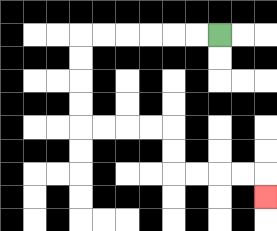{'start': '[9, 1]', 'end': '[11, 8]', 'path_directions': 'L,L,L,L,L,L,D,D,D,D,R,R,R,R,D,D,R,R,R,R,D', 'path_coordinates': '[[9, 1], [8, 1], [7, 1], [6, 1], [5, 1], [4, 1], [3, 1], [3, 2], [3, 3], [3, 4], [3, 5], [4, 5], [5, 5], [6, 5], [7, 5], [7, 6], [7, 7], [8, 7], [9, 7], [10, 7], [11, 7], [11, 8]]'}